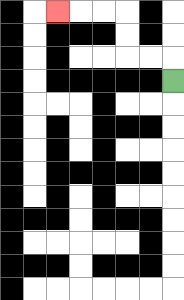{'start': '[7, 3]', 'end': '[2, 0]', 'path_directions': 'U,L,L,U,U,L,L,L', 'path_coordinates': '[[7, 3], [7, 2], [6, 2], [5, 2], [5, 1], [5, 0], [4, 0], [3, 0], [2, 0]]'}